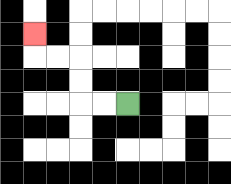{'start': '[5, 4]', 'end': '[1, 1]', 'path_directions': 'L,L,U,U,L,L,U', 'path_coordinates': '[[5, 4], [4, 4], [3, 4], [3, 3], [3, 2], [2, 2], [1, 2], [1, 1]]'}